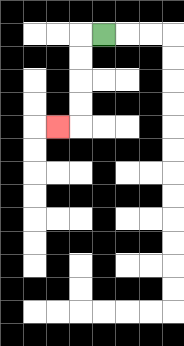{'start': '[4, 1]', 'end': '[2, 5]', 'path_directions': 'L,D,D,D,D,L', 'path_coordinates': '[[4, 1], [3, 1], [3, 2], [3, 3], [3, 4], [3, 5], [2, 5]]'}